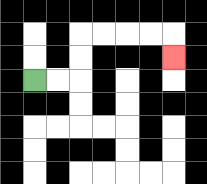{'start': '[1, 3]', 'end': '[7, 2]', 'path_directions': 'R,R,U,U,R,R,R,R,D', 'path_coordinates': '[[1, 3], [2, 3], [3, 3], [3, 2], [3, 1], [4, 1], [5, 1], [6, 1], [7, 1], [7, 2]]'}